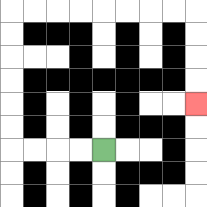{'start': '[4, 6]', 'end': '[8, 4]', 'path_directions': 'L,L,L,L,U,U,U,U,U,U,R,R,R,R,R,R,R,R,D,D,D,D', 'path_coordinates': '[[4, 6], [3, 6], [2, 6], [1, 6], [0, 6], [0, 5], [0, 4], [0, 3], [0, 2], [0, 1], [0, 0], [1, 0], [2, 0], [3, 0], [4, 0], [5, 0], [6, 0], [7, 0], [8, 0], [8, 1], [8, 2], [8, 3], [8, 4]]'}